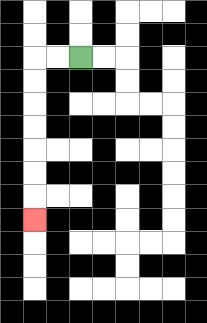{'start': '[3, 2]', 'end': '[1, 9]', 'path_directions': 'L,L,D,D,D,D,D,D,D', 'path_coordinates': '[[3, 2], [2, 2], [1, 2], [1, 3], [1, 4], [1, 5], [1, 6], [1, 7], [1, 8], [1, 9]]'}